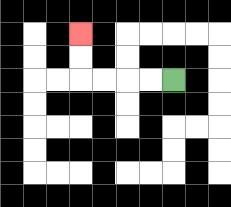{'start': '[7, 3]', 'end': '[3, 1]', 'path_directions': 'L,L,L,L,U,U', 'path_coordinates': '[[7, 3], [6, 3], [5, 3], [4, 3], [3, 3], [3, 2], [3, 1]]'}